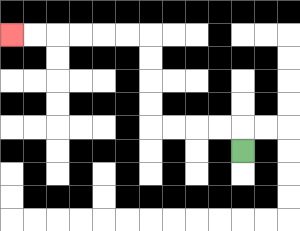{'start': '[10, 6]', 'end': '[0, 1]', 'path_directions': 'U,L,L,L,L,U,U,U,U,L,L,L,L,L,L', 'path_coordinates': '[[10, 6], [10, 5], [9, 5], [8, 5], [7, 5], [6, 5], [6, 4], [6, 3], [6, 2], [6, 1], [5, 1], [4, 1], [3, 1], [2, 1], [1, 1], [0, 1]]'}